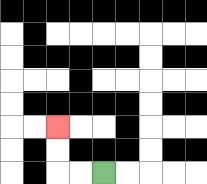{'start': '[4, 7]', 'end': '[2, 5]', 'path_directions': 'L,L,U,U', 'path_coordinates': '[[4, 7], [3, 7], [2, 7], [2, 6], [2, 5]]'}